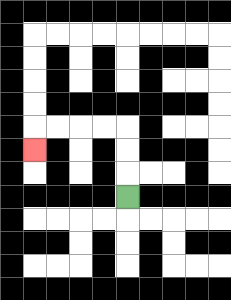{'start': '[5, 8]', 'end': '[1, 6]', 'path_directions': 'U,U,U,L,L,L,L,D', 'path_coordinates': '[[5, 8], [5, 7], [5, 6], [5, 5], [4, 5], [3, 5], [2, 5], [1, 5], [1, 6]]'}